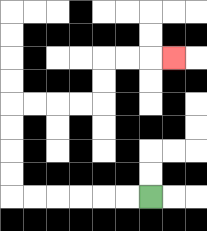{'start': '[6, 8]', 'end': '[7, 2]', 'path_directions': 'L,L,L,L,L,L,U,U,U,U,R,R,R,R,U,U,R,R,R', 'path_coordinates': '[[6, 8], [5, 8], [4, 8], [3, 8], [2, 8], [1, 8], [0, 8], [0, 7], [0, 6], [0, 5], [0, 4], [1, 4], [2, 4], [3, 4], [4, 4], [4, 3], [4, 2], [5, 2], [6, 2], [7, 2]]'}